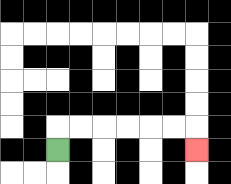{'start': '[2, 6]', 'end': '[8, 6]', 'path_directions': 'U,R,R,R,R,R,R,D', 'path_coordinates': '[[2, 6], [2, 5], [3, 5], [4, 5], [5, 5], [6, 5], [7, 5], [8, 5], [8, 6]]'}